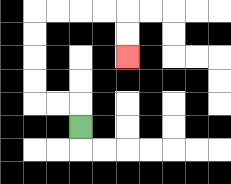{'start': '[3, 5]', 'end': '[5, 2]', 'path_directions': 'U,L,L,U,U,U,U,R,R,R,R,D,D', 'path_coordinates': '[[3, 5], [3, 4], [2, 4], [1, 4], [1, 3], [1, 2], [1, 1], [1, 0], [2, 0], [3, 0], [4, 0], [5, 0], [5, 1], [5, 2]]'}